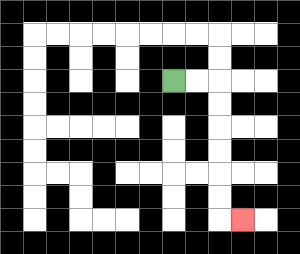{'start': '[7, 3]', 'end': '[10, 9]', 'path_directions': 'R,R,D,D,D,D,D,D,R', 'path_coordinates': '[[7, 3], [8, 3], [9, 3], [9, 4], [9, 5], [9, 6], [9, 7], [9, 8], [9, 9], [10, 9]]'}